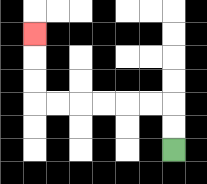{'start': '[7, 6]', 'end': '[1, 1]', 'path_directions': 'U,U,L,L,L,L,L,L,U,U,U', 'path_coordinates': '[[7, 6], [7, 5], [7, 4], [6, 4], [5, 4], [4, 4], [3, 4], [2, 4], [1, 4], [1, 3], [1, 2], [1, 1]]'}